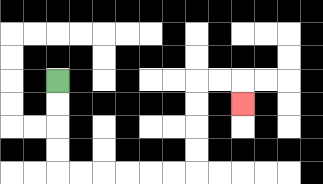{'start': '[2, 3]', 'end': '[10, 4]', 'path_directions': 'D,D,D,D,R,R,R,R,R,R,U,U,U,U,R,R,D', 'path_coordinates': '[[2, 3], [2, 4], [2, 5], [2, 6], [2, 7], [3, 7], [4, 7], [5, 7], [6, 7], [7, 7], [8, 7], [8, 6], [8, 5], [8, 4], [8, 3], [9, 3], [10, 3], [10, 4]]'}